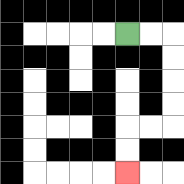{'start': '[5, 1]', 'end': '[5, 7]', 'path_directions': 'R,R,D,D,D,D,L,L,D,D', 'path_coordinates': '[[5, 1], [6, 1], [7, 1], [7, 2], [7, 3], [7, 4], [7, 5], [6, 5], [5, 5], [5, 6], [5, 7]]'}